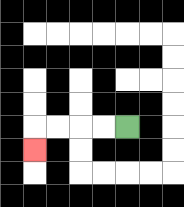{'start': '[5, 5]', 'end': '[1, 6]', 'path_directions': 'L,L,L,L,D', 'path_coordinates': '[[5, 5], [4, 5], [3, 5], [2, 5], [1, 5], [1, 6]]'}